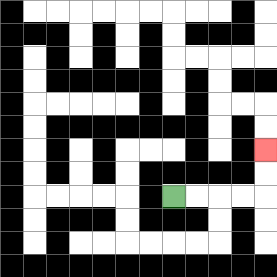{'start': '[7, 8]', 'end': '[11, 6]', 'path_directions': 'R,R,R,R,U,U', 'path_coordinates': '[[7, 8], [8, 8], [9, 8], [10, 8], [11, 8], [11, 7], [11, 6]]'}